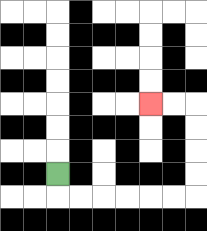{'start': '[2, 7]', 'end': '[6, 4]', 'path_directions': 'D,R,R,R,R,R,R,U,U,U,U,L,L', 'path_coordinates': '[[2, 7], [2, 8], [3, 8], [4, 8], [5, 8], [6, 8], [7, 8], [8, 8], [8, 7], [8, 6], [8, 5], [8, 4], [7, 4], [6, 4]]'}